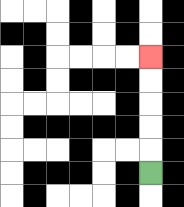{'start': '[6, 7]', 'end': '[6, 2]', 'path_directions': 'U,U,U,U,U', 'path_coordinates': '[[6, 7], [6, 6], [6, 5], [6, 4], [6, 3], [6, 2]]'}